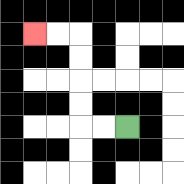{'start': '[5, 5]', 'end': '[1, 1]', 'path_directions': 'L,L,U,U,U,U,L,L', 'path_coordinates': '[[5, 5], [4, 5], [3, 5], [3, 4], [3, 3], [3, 2], [3, 1], [2, 1], [1, 1]]'}